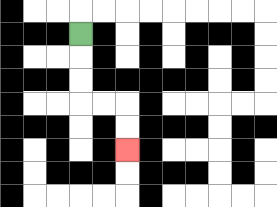{'start': '[3, 1]', 'end': '[5, 6]', 'path_directions': 'D,D,D,R,R,D,D', 'path_coordinates': '[[3, 1], [3, 2], [3, 3], [3, 4], [4, 4], [5, 4], [5, 5], [5, 6]]'}